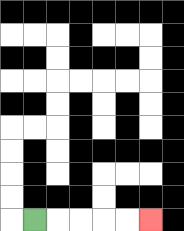{'start': '[1, 9]', 'end': '[6, 9]', 'path_directions': 'R,R,R,R,R', 'path_coordinates': '[[1, 9], [2, 9], [3, 9], [4, 9], [5, 9], [6, 9]]'}